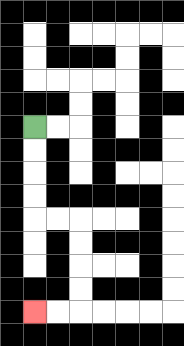{'start': '[1, 5]', 'end': '[1, 13]', 'path_directions': 'D,D,D,D,R,R,D,D,D,D,L,L', 'path_coordinates': '[[1, 5], [1, 6], [1, 7], [1, 8], [1, 9], [2, 9], [3, 9], [3, 10], [3, 11], [3, 12], [3, 13], [2, 13], [1, 13]]'}